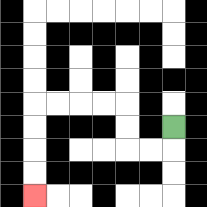{'start': '[7, 5]', 'end': '[1, 8]', 'path_directions': 'D,L,L,U,U,L,L,L,L,D,D,D,D', 'path_coordinates': '[[7, 5], [7, 6], [6, 6], [5, 6], [5, 5], [5, 4], [4, 4], [3, 4], [2, 4], [1, 4], [1, 5], [1, 6], [1, 7], [1, 8]]'}